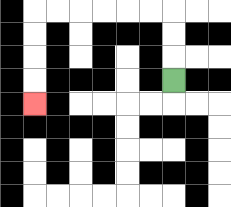{'start': '[7, 3]', 'end': '[1, 4]', 'path_directions': 'U,U,U,L,L,L,L,L,L,D,D,D,D', 'path_coordinates': '[[7, 3], [7, 2], [7, 1], [7, 0], [6, 0], [5, 0], [4, 0], [3, 0], [2, 0], [1, 0], [1, 1], [1, 2], [1, 3], [1, 4]]'}